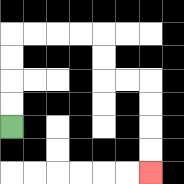{'start': '[0, 5]', 'end': '[6, 7]', 'path_directions': 'U,U,U,U,R,R,R,R,D,D,R,R,D,D,D,D', 'path_coordinates': '[[0, 5], [0, 4], [0, 3], [0, 2], [0, 1], [1, 1], [2, 1], [3, 1], [4, 1], [4, 2], [4, 3], [5, 3], [6, 3], [6, 4], [6, 5], [6, 6], [6, 7]]'}